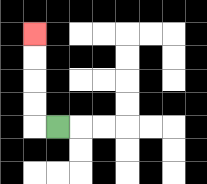{'start': '[2, 5]', 'end': '[1, 1]', 'path_directions': 'L,U,U,U,U', 'path_coordinates': '[[2, 5], [1, 5], [1, 4], [1, 3], [1, 2], [1, 1]]'}